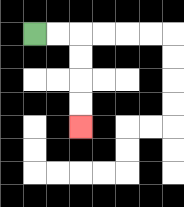{'start': '[1, 1]', 'end': '[3, 5]', 'path_directions': 'R,R,D,D,D,D', 'path_coordinates': '[[1, 1], [2, 1], [3, 1], [3, 2], [3, 3], [3, 4], [3, 5]]'}